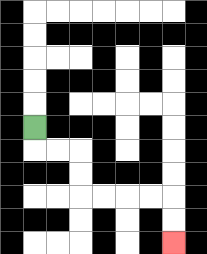{'start': '[1, 5]', 'end': '[7, 10]', 'path_directions': 'D,R,R,D,D,R,R,R,R,D,D', 'path_coordinates': '[[1, 5], [1, 6], [2, 6], [3, 6], [3, 7], [3, 8], [4, 8], [5, 8], [6, 8], [7, 8], [7, 9], [7, 10]]'}